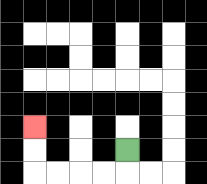{'start': '[5, 6]', 'end': '[1, 5]', 'path_directions': 'D,L,L,L,L,U,U', 'path_coordinates': '[[5, 6], [5, 7], [4, 7], [3, 7], [2, 7], [1, 7], [1, 6], [1, 5]]'}